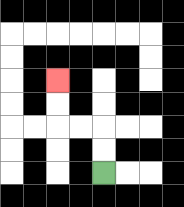{'start': '[4, 7]', 'end': '[2, 3]', 'path_directions': 'U,U,L,L,U,U', 'path_coordinates': '[[4, 7], [4, 6], [4, 5], [3, 5], [2, 5], [2, 4], [2, 3]]'}